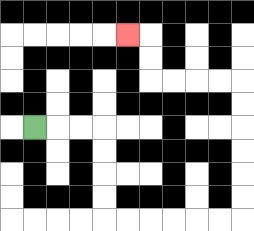{'start': '[1, 5]', 'end': '[5, 1]', 'path_directions': 'R,R,R,D,D,D,D,R,R,R,R,R,R,U,U,U,U,U,U,L,L,L,L,U,U,L', 'path_coordinates': '[[1, 5], [2, 5], [3, 5], [4, 5], [4, 6], [4, 7], [4, 8], [4, 9], [5, 9], [6, 9], [7, 9], [8, 9], [9, 9], [10, 9], [10, 8], [10, 7], [10, 6], [10, 5], [10, 4], [10, 3], [9, 3], [8, 3], [7, 3], [6, 3], [6, 2], [6, 1], [5, 1]]'}